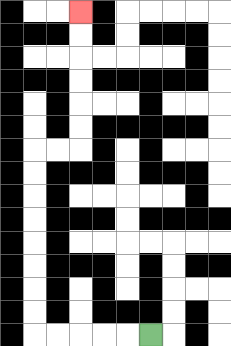{'start': '[6, 14]', 'end': '[3, 0]', 'path_directions': 'L,L,L,L,L,U,U,U,U,U,U,U,U,R,R,U,U,U,U,U,U', 'path_coordinates': '[[6, 14], [5, 14], [4, 14], [3, 14], [2, 14], [1, 14], [1, 13], [1, 12], [1, 11], [1, 10], [1, 9], [1, 8], [1, 7], [1, 6], [2, 6], [3, 6], [3, 5], [3, 4], [3, 3], [3, 2], [3, 1], [3, 0]]'}